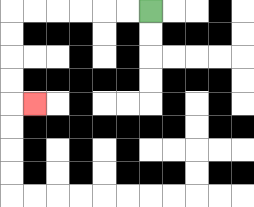{'start': '[6, 0]', 'end': '[1, 4]', 'path_directions': 'L,L,L,L,L,L,D,D,D,D,R', 'path_coordinates': '[[6, 0], [5, 0], [4, 0], [3, 0], [2, 0], [1, 0], [0, 0], [0, 1], [0, 2], [0, 3], [0, 4], [1, 4]]'}